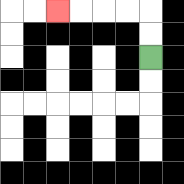{'start': '[6, 2]', 'end': '[2, 0]', 'path_directions': 'U,U,L,L,L,L', 'path_coordinates': '[[6, 2], [6, 1], [6, 0], [5, 0], [4, 0], [3, 0], [2, 0]]'}